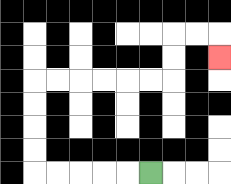{'start': '[6, 7]', 'end': '[9, 2]', 'path_directions': 'L,L,L,L,L,U,U,U,U,R,R,R,R,R,R,U,U,R,R,D', 'path_coordinates': '[[6, 7], [5, 7], [4, 7], [3, 7], [2, 7], [1, 7], [1, 6], [1, 5], [1, 4], [1, 3], [2, 3], [3, 3], [4, 3], [5, 3], [6, 3], [7, 3], [7, 2], [7, 1], [8, 1], [9, 1], [9, 2]]'}